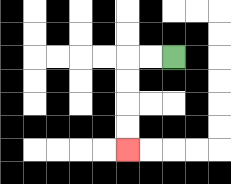{'start': '[7, 2]', 'end': '[5, 6]', 'path_directions': 'L,L,D,D,D,D', 'path_coordinates': '[[7, 2], [6, 2], [5, 2], [5, 3], [5, 4], [5, 5], [5, 6]]'}